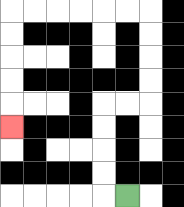{'start': '[5, 8]', 'end': '[0, 5]', 'path_directions': 'L,U,U,U,U,R,R,U,U,U,U,L,L,L,L,L,L,D,D,D,D,D', 'path_coordinates': '[[5, 8], [4, 8], [4, 7], [4, 6], [4, 5], [4, 4], [5, 4], [6, 4], [6, 3], [6, 2], [6, 1], [6, 0], [5, 0], [4, 0], [3, 0], [2, 0], [1, 0], [0, 0], [0, 1], [0, 2], [0, 3], [0, 4], [0, 5]]'}